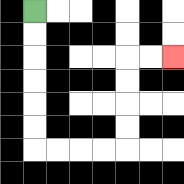{'start': '[1, 0]', 'end': '[7, 2]', 'path_directions': 'D,D,D,D,D,D,R,R,R,R,U,U,U,U,R,R', 'path_coordinates': '[[1, 0], [1, 1], [1, 2], [1, 3], [1, 4], [1, 5], [1, 6], [2, 6], [3, 6], [4, 6], [5, 6], [5, 5], [5, 4], [5, 3], [5, 2], [6, 2], [7, 2]]'}